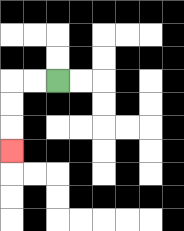{'start': '[2, 3]', 'end': '[0, 6]', 'path_directions': 'L,L,D,D,D', 'path_coordinates': '[[2, 3], [1, 3], [0, 3], [0, 4], [0, 5], [0, 6]]'}